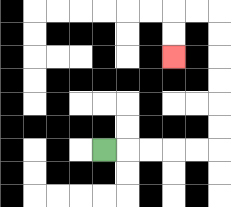{'start': '[4, 6]', 'end': '[7, 2]', 'path_directions': 'R,R,R,R,R,U,U,U,U,U,U,L,L,D,D', 'path_coordinates': '[[4, 6], [5, 6], [6, 6], [7, 6], [8, 6], [9, 6], [9, 5], [9, 4], [9, 3], [9, 2], [9, 1], [9, 0], [8, 0], [7, 0], [7, 1], [7, 2]]'}